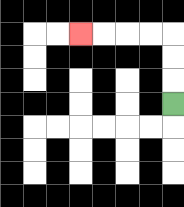{'start': '[7, 4]', 'end': '[3, 1]', 'path_directions': 'U,U,U,L,L,L,L', 'path_coordinates': '[[7, 4], [7, 3], [7, 2], [7, 1], [6, 1], [5, 1], [4, 1], [3, 1]]'}